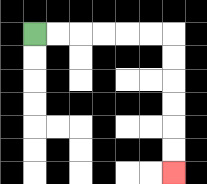{'start': '[1, 1]', 'end': '[7, 7]', 'path_directions': 'R,R,R,R,R,R,D,D,D,D,D,D', 'path_coordinates': '[[1, 1], [2, 1], [3, 1], [4, 1], [5, 1], [6, 1], [7, 1], [7, 2], [7, 3], [7, 4], [7, 5], [7, 6], [7, 7]]'}